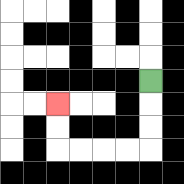{'start': '[6, 3]', 'end': '[2, 4]', 'path_directions': 'D,D,D,L,L,L,L,U,U', 'path_coordinates': '[[6, 3], [6, 4], [6, 5], [6, 6], [5, 6], [4, 6], [3, 6], [2, 6], [2, 5], [2, 4]]'}